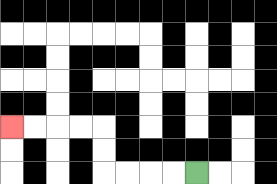{'start': '[8, 7]', 'end': '[0, 5]', 'path_directions': 'L,L,L,L,U,U,L,L,L,L', 'path_coordinates': '[[8, 7], [7, 7], [6, 7], [5, 7], [4, 7], [4, 6], [4, 5], [3, 5], [2, 5], [1, 5], [0, 5]]'}